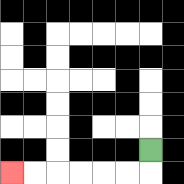{'start': '[6, 6]', 'end': '[0, 7]', 'path_directions': 'D,L,L,L,L,L,L', 'path_coordinates': '[[6, 6], [6, 7], [5, 7], [4, 7], [3, 7], [2, 7], [1, 7], [0, 7]]'}